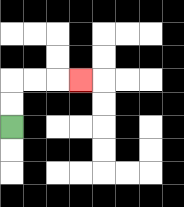{'start': '[0, 5]', 'end': '[3, 3]', 'path_directions': 'U,U,R,R,R', 'path_coordinates': '[[0, 5], [0, 4], [0, 3], [1, 3], [2, 3], [3, 3]]'}